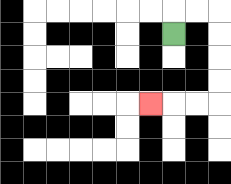{'start': '[7, 1]', 'end': '[6, 4]', 'path_directions': 'U,R,R,D,D,D,D,L,L,L', 'path_coordinates': '[[7, 1], [7, 0], [8, 0], [9, 0], [9, 1], [9, 2], [9, 3], [9, 4], [8, 4], [7, 4], [6, 4]]'}